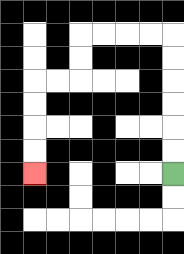{'start': '[7, 7]', 'end': '[1, 7]', 'path_directions': 'U,U,U,U,U,U,L,L,L,L,D,D,L,L,D,D,D,D', 'path_coordinates': '[[7, 7], [7, 6], [7, 5], [7, 4], [7, 3], [7, 2], [7, 1], [6, 1], [5, 1], [4, 1], [3, 1], [3, 2], [3, 3], [2, 3], [1, 3], [1, 4], [1, 5], [1, 6], [1, 7]]'}